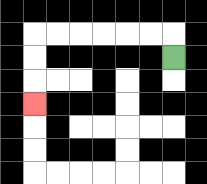{'start': '[7, 2]', 'end': '[1, 4]', 'path_directions': 'U,L,L,L,L,L,L,D,D,D', 'path_coordinates': '[[7, 2], [7, 1], [6, 1], [5, 1], [4, 1], [3, 1], [2, 1], [1, 1], [1, 2], [1, 3], [1, 4]]'}